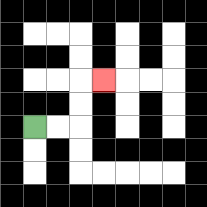{'start': '[1, 5]', 'end': '[4, 3]', 'path_directions': 'R,R,U,U,R', 'path_coordinates': '[[1, 5], [2, 5], [3, 5], [3, 4], [3, 3], [4, 3]]'}